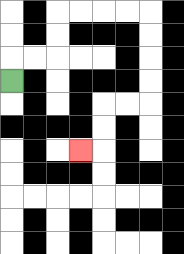{'start': '[0, 3]', 'end': '[3, 6]', 'path_directions': 'U,R,R,U,U,R,R,R,R,D,D,D,D,L,L,D,D,L', 'path_coordinates': '[[0, 3], [0, 2], [1, 2], [2, 2], [2, 1], [2, 0], [3, 0], [4, 0], [5, 0], [6, 0], [6, 1], [6, 2], [6, 3], [6, 4], [5, 4], [4, 4], [4, 5], [4, 6], [3, 6]]'}